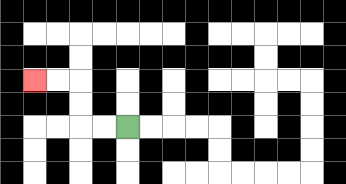{'start': '[5, 5]', 'end': '[1, 3]', 'path_directions': 'L,L,U,U,L,L', 'path_coordinates': '[[5, 5], [4, 5], [3, 5], [3, 4], [3, 3], [2, 3], [1, 3]]'}